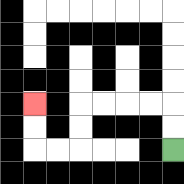{'start': '[7, 6]', 'end': '[1, 4]', 'path_directions': 'U,U,L,L,L,L,D,D,L,L,U,U', 'path_coordinates': '[[7, 6], [7, 5], [7, 4], [6, 4], [5, 4], [4, 4], [3, 4], [3, 5], [3, 6], [2, 6], [1, 6], [1, 5], [1, 4]]'}